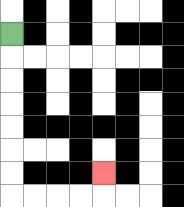{'start': '[0, 1]', 'end': '[4, 7]', 'path_directions': 'D,D,D,D,D,D,D,R,R,R,R,U', 'path_coordinates': '[[0, 1], [0, 2], [0, 3], [0, 4], [0, 5], [0, 6], [0, 7], [0, 8], [1, 8], [2, 8], [3, 8], [4, 8], [4, 7]]'}